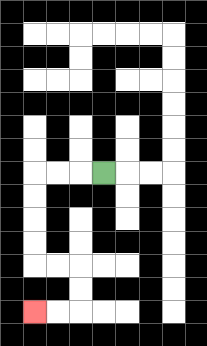{'start': '[4, 7]', 'end': '[1, 13]', 'path_directions': 'L,L,L,D,D,D,D,R,R,D,D,L,L', 'path_coordinates': '[[4, 7], [3, 7], [2, 7], [1, 7], [1, 8], [1, 9], [1, 10], [1, 11], [2, 11], [3, 11], [3, 12], [3, 13], [2, 13], [1, 13]]'}